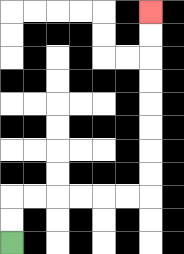{'start': '[0, 10]', 'end': '[6, 0]', 'path_directions': 'U,U,R,R,R,R,R,R,U,U,U,U,U,U,U,U', 'path_coordinates': '[[0, 10], [0, 9], [0, 8], [1, 8], [2, 8], [3, 8], [4, 8], [5, 8], [6, 8], [6, 7], [6, 6], [6, 5], [6, 4], [6, 3], [6, 2], [6, 1], [6, 0]]'}